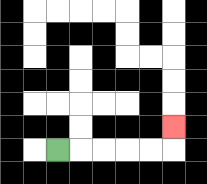{'start': '[2, 6]', 'end': '[7, 5]', 'path_directions': 'R,R,R,R,R,U', 'path_coordinates': '[[2, 6], [3, 6], [4, 6], [5, 6], [6, 6], [7, 6], [7, 5]]'}